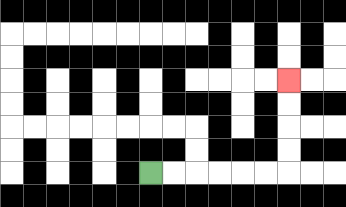{'start': '[6, 7]', 'end': '[12, 3]', 'path_directions': 'R,R,R,R,R,R,U,U,U,U', 'path_coordinates': '[[6, 7], [7, 7], [8, 7], [9, 7], [10, 7], [11, 7], [12, 7], [12, 6], [12, 5], [12, 4], [12, 3]]'}